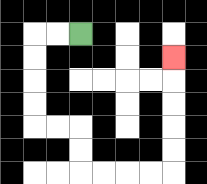{'start': '[3, 1]', 'end': '[7, 2]', 'path_directions': 'L,L,D,D,D,D,R,R,D,D,R,R,R,R,U,U,U,U,U', 'path_coordinates': '[[3, 1], [2, 1], [1, 1], [1, 2], [1, 3], [1, 4], [1, 5], [2, 5], [3, 5], [3, 6], [3, 7], [4, 7], [5, 7], [6, 7], [7, 7], [7, 6], [7, 5], [7, 4], [7, 3], [7, 2]]'}